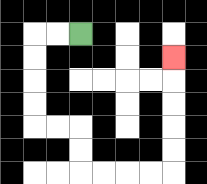{'start': '[3, 1]', 'end': '[7, 2]', 'path_directions': 'L,L,D,D,D,D,R,R,D,D,R,R,R,R,U,U,U,U,U', 'path_coordinates': '[[3, 1], [2, 1], [1, 1], [1, 2], [1, 3], [1, 4], [1, 5], [2, 5], [3, 5], [3, 6], [3, 7], [4, 7], [5, 7], [6, 7], [7, 7], [7, 6], [7, 5], [7, 4], [7, 3], [7, 2]]'}